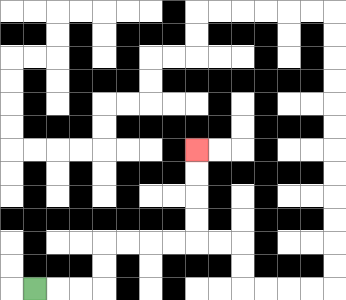{'start': '[1, 12]', 'end': '[8, 6]', 'path_directions': 'R,R,R,U,U,R,R,R,R,U,U,U,U', 'path_coordinates': '[[1, 12], [2, 12], [3, 12], [4, 12], [4, 11], [4, 10], [5, 10], [6, 10], [7, 10], [8, 10], [8, 9], [8, 8], [8, 7], [8, 6]]'}